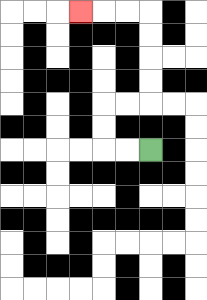{'start': '[6, 6]', 'end': '[3, 0]', 'path_directions': 'L,L,U,U,R,R,U,U,U,U,L,L,L', 'path_coordinates': '[[6, 6], [5, 6], [4, 6], [4, 5], [4, 4], [5, 4], [6, 4], [6, 3], [6, 2], [6, 1], [6, 0], [5, 0], [4, 0], [3, 0]]'}